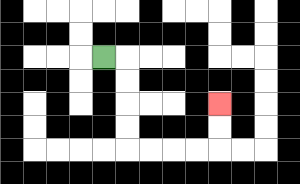{'start': '[4, 2]', 'end': '[9, 4]', 'path_directions': 'R,D,D,D,D,R,R,R,R,U,U', 'path_coordinates': '[[4, 2], [5, 2], [5, 3], [5, 4], [5, 5], [5, 6], [6, 6], [7, 6], [8, 6], [9, 6], [9, 5], [9, 4]]'}